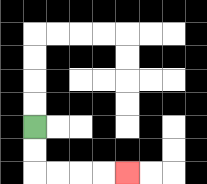{'start': '[1, 5]', 'end': '[5, 7]', 'path_directions': 'D,D,R,R,R,R', 'path_coordinates': '[[1, 5], [1, 6], [1, 7], [2, 7], [3, 7], [4, 7], [5, 7]]'}